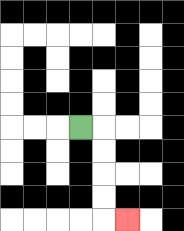{'start': '[3, 5]', 'end': '[5, 9]', 'path_directions': 'R,D,D,D,D,R', 'path_coordinates': '[[3, 5], [4, 5], [4, 6], [4, 7], [4, 8], [4, 9], [5, 9]]'}